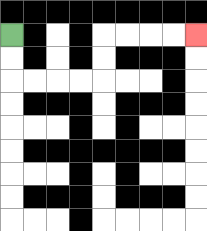{'start': '[0, 1]', 'end': '[8, 1]', 'path_directions': 'D,D,R,R,R,R,U,U,R,R,R,R', 'path_coordinates': '[[0, 1], [0, 2], [0, 3], [1, 3], [2, 3], [3, 3], [4, 3], [4, 2], [4, 1], [5, 1], [6, 1], [7, 1], [8, 1]]'}